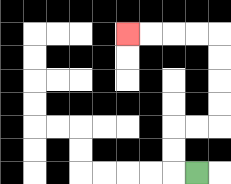{'start': '[8, 7]', 'end': '[5, 1]', 'path_directions': 'L,U,U,R,R,U,U,U,U,L,L,L,L', 'path_coordinates': '[[8, 7], [7, 7], [7, 6], [7, 5], [8, 5], [9, 5], [9, 4], [9, 3], [9, 2], [9, 1], [8, 1], [7, 1], [6, 1], [5, 1]]'}